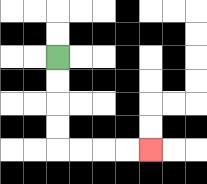{'start': '[2, 2]', 'end': '[6, 6]', 'path_directions': 'D,D,D,D,R,R,R,R', 'path_coordinates': '[[2, 2], [2, 3], [2, 4], [2, 5], [2, 6], [3, 6], [4, 6], [5, 6], [6, 6]]'}